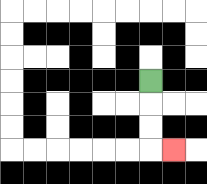{'start': '[6, 3]', 'end': '[7, 6]', 'path_directions': 'D,D,D,R', 'path_coordinates': '[[6, 3], [6, 4], [6, 5], [6, 6], [7, 6]]'}